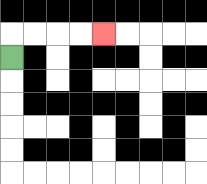{'start': '[0, 2]', 'end': '[4, 1]', 'path_directions': 'U,R,R,R,R', 'path_coordinates': '[[0, 2], [0, 1], [1, 1], [2, 1], [3, 1], [4, 1]]'}